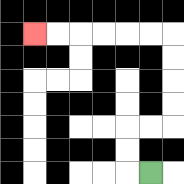{'start': '[6, 7]', 'end': '[1, 1]', 'path_directions': 'L,U,U,R,R,U,U,U,U,L,L,L,L,L,L', 'path_coordinates': '[[6, 7], [5, 7], [5, 6], [5, 5], [6, 5], [7, 5], [7, 4], [7, 3], [7, 2], [7, 1], [6, 1], [5, 1], [4, 1], [3, 1], [2, 1], [1, 1]]'}